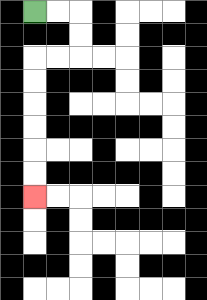{'start': '[1, 0]', 'end': '[1, 8]', 'path_directions': 'R,R,D,D,L,L,D,D,D,D,D,D', 'path_coordinates': '[[1, 0], [2, 0], [3, 0], [3, 1], [3, 2], [2, 2], [1, 2], [1, 3], [1, 4], [1, 5], [1, 6], [1, 7], [1, 8]]'}